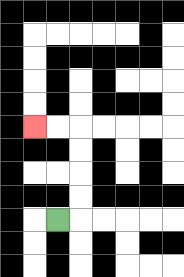{'start': '[2, 9]', 'end': '[1, 5]', 'path_directions': 'R,U,U,U,U,L,L', 'path_coordinates': '[[2, 9], [3, 9], [3, 8], [3, 7], [3, 6], [3, 5], [2, 5], [1, 5]]'}